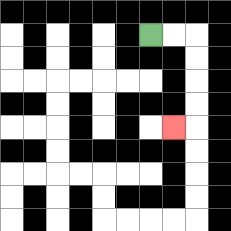{'start': '[6, 1]', 'end': '[7, 5]', 'path_directions': 'R,R,D,D,D,D,L', 'path_coordinates': '[[6, 1], [7, 1], [8, 1], [8, 2], [8, 3], [8, 4], [8, 5], [7, 5]]'}